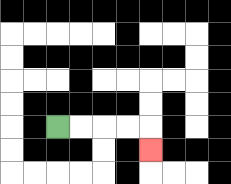{'start': '[2, 5]', 'end': '[6, 6]', 'path_directions': 'R,R,R,R,D', 'path_coordinates': '[[2, 5], [3, 5], [4, 5], [5, 5], [6, 5], [6, 6]]'}